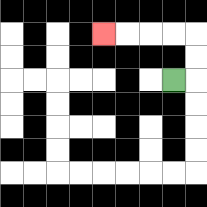{'start': '[7, 3]', 'end': '[4, 1]', 'path_directions': 'R,U,U,L,L,L,L', 'path_coordinates': '[[7, 3], [8, 3], [8, 2], [8, 1], [7, 1], [6, 1], [5, 1], [4, 1]]'}